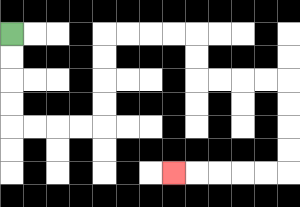{'start': '[0, 1]', 'end': '[7, 7]', 'path_directions': 'D,D,D,D,R,R,R,R,U,U,U,U,R,R,R,R,D,D,R,R,R,R,D,D,D,D,L,L,L,L,L', 'path_coordinates': '[[0, 1], [0, 2], [0, 3], [0, 4], [0, 5], [1, 5], [2, 5], [3, 5], [4, 5], [4, 4], [4, 3], [4, 2], [4, 1], [5, 1], [6, 1], [7, 1], [8, 1], [8, 2], [8, 3], [9, 3], [10, 3], [11, 3], [12, 3], [12, 4], [12, 5], [12, 6], [12, 7], [11, 7], [10, 7], [9, 7], [8, 7], [7, 7]]'}